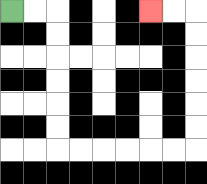{'start': '[0, 0]', 'end': '[6, 0]', 'path_directions': 'R,R,D,D,D,D,D,D,R,R,R,R,R,R,U,U,U,U,U,U,L,L', 'path_coordinates': '[[0, 0], [1, 0], [2, 0], [2, 1], [2, 2], [2, 3], [2, 4], [2, 5], [2, 6], [3, 6], [4, 6], [5, 6], [6, 6], [7, 6], [8, 6], [8, 5], [8, 4], [8, 3], [8, 2], [8, 1], [8, 0], [7, 0], [6, 0]]'}